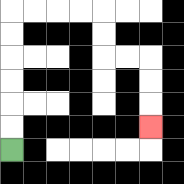{'start': '[0, 6]', 'end': '[6, 5]', 'path_directions': 'U,U,U,U,U,U,R,R,R,R,D,D,R,R,D,D,D', 'path_coordinates': '[[0, 6], [0, 5], [0, 4], [0, 3], [0, 2], [0, 1], [0, 0], [1, 0], [2, 0], [3, 0], [4, 0], [4, 1], [4, 2], [5, 2], [6, 2], [6, 3], [6, 4], [6, 5]]'}